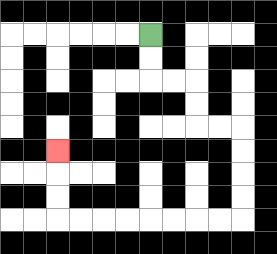{'start': '[6, 1]', 'end': '[2, 6]', 'path_directions': 'D,D,R,R,D,D,R,R,D,D,D,D,L,L,L,L,L,L,L,L,U,U,U', 'path_coordinates': '[[6, 1], [6, 2], [6, 3], [7, 3], [8, 3], [8, 4], [8, 5], [9, 5], [10, 5], [10, 6], [10, 7], [10, 8], [10, 9], [9, 9], [8, 9], [7, 9], [6, 9], [5, 9], [4, 9], [3, 9], [2, 9], [2, 8], [2, 7], [2, 6]]'}